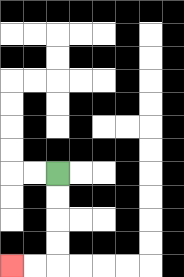{'start': '[2, 7]', 'end': '[0, 11]', 'path_directions': 'D,D,D,D,L,L', 'path_coordinates': '[[2, 7], [2, 8], [2, 9], [2, 10], [2, 11], [1, 11], [0, 11]]'}